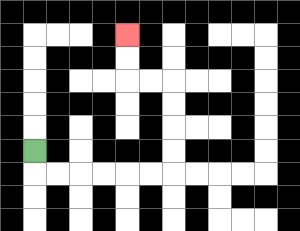{'start': '[1, 6]', 'end': '[5, 1]', 'path_directions': 'D,R,R,R,R,R,R,U,U,U,U,L,L,U,U', 'path_coordinates': '[[1, 6], [1, 7], [2, 7], [3, 7], [4, 7], [5, 7], [6, 7], [7, 7], [7, 6], [7, 5], [7, 4], [7, 3], [6, 3], [5, 3], [5, 2], [5, 1]]'}